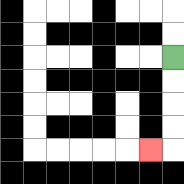{'start': '[7, 2]', 'end': '[6, 6]', 'path_directions': 'D,D,D,D,L', 'path_coordinates': '[[7, 2], [7, 3], [7, 4], [7, 5], [7, 6], [6, 6]]'}